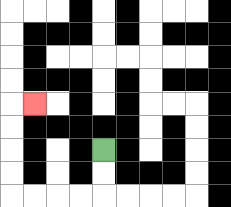{'start': '[4, 6]', 'end': '[1, 4]', 'path_directions': 'D,D,L,L,L,L,U,U,U,U,R', 'path_coordinates': '[[4, 6], [4, 7], [4, 8], [3, 8], [2, 8], [1, 8], [0, 8], [0, 7], [0, 6], [0, 5], [0, 4], [1, 4]]'}